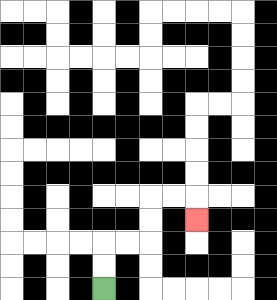{'start': '[4, 12]', 'end': '[8, 9]', 'path_directions': 'U,U,R,R,U,U,R,R,D', 'path_coordinates': '[[4, 12], [4, 11], [4, 10], [5, 10], [6, 10], [6, 9], [6, 8], [7, 8], [8, 8], [8, 9]]'}